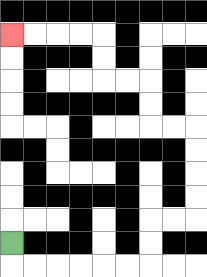{'start': '[0, 10]', 'end': '[0, 1]', 'path_directions': 'D,R,R,R,R,R,R,U,U,R,R,U,U,U,U,L,L,U,U,L,L,U,U,L,L,L,L', 'path_coordinates': '[[0, 10], [0, 11], [1, 11], [2, 11], [3, 11], [4, 11], [5, 11], [6, 11], [6, 10], [6, 9], [7, 9], [8, 9], [8, 8], [8, 7], [8, 6], [8, 5], [7, 5], [6, 5], [6, 4], [6, 3], [5, 3], [4, 3], [4, 2], [4, 1], [3, 1], [2, 1], [1, 1], [0, 1]]'}